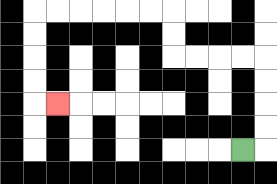{'start': '[10, 6]', 'end': '[2, 4]', 'path_directions': 'R,U,U,U,U,L,L,L,L,U,U,L,L,L,L,L,L,D,D,D,D,R', 'path_coordinates': '[[10, 6], [11, 6], [11, 5], [11, 4], [11, 3], [11, 2], [10, 2], [9, 2], [8, 2], [7, 2], [7, 1], [7, 0], [6, 0], [5, 0], [4, 0], [3, 0], [2, 0], [1, 0], [1, 1], [1, 2], [1, 3], [1, 4], [2, 4]]'}